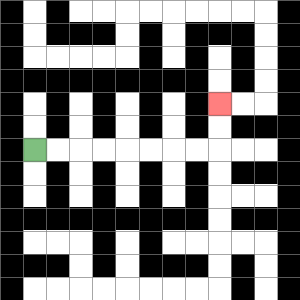{'start': '[1, 6]', 'end': '[9, 4]', 'path_directions': 'R,R,R,R,R,R,R,R,U,U', 'path_coordinates': '[[1, 6], [2, 6], [3, 6], [4, 6], [5, 6], [6, 6], [7, 6], [8, 6], [9, 6], [9, 5], [9, 4]]'}